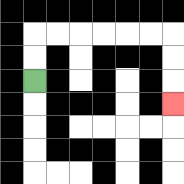{'start': '[1, 3]', 'end': '[7, 4]', 'path_directions': 'U,U,R,R,R,R,R,R,D,D,D', 'path_coordinates': '[[1, 3], [1, 2], [1, 1], [2, 1], [3, 1], [4, 1], [5, 1], [6, 1], [7, 1], [7, 2], [7, 3], [7, 4]]'}